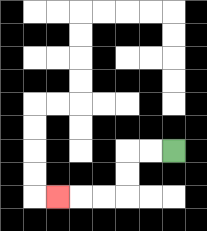{'start': '[7, 6]', 'end': '[2, 8]', 'path_directions': 'L,L,D,D,L,L,L', 'path_coordinates': '[[7, 6], [6, 6], [5, 6], [5, 7], [5, 8], [4, 8], [3, 8], [2, 8]]'}